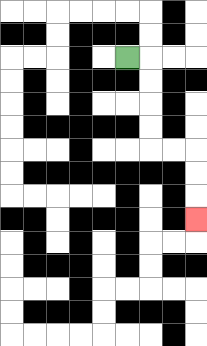{'start': '[5, 2]', 'end': '[8, 9]', 'path_directions': 'R,D,D,D,D,R,R,D,D,D', 'path_coordinates': '[[5, 2], [6, 2], [6, 3], [6, 4], [6, 5], [6, 6], [7, 6], [8, 6], [8, 7], [8, 8], [8, 9]]'}